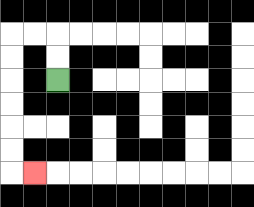{'start': '[2, 3]', 'end': '[1, 7]', 'path_directions': 'U,U,L,L,D,D,D,D,D,D,R', 'path_coordinates': '[[2, 3], [2, 2], [2, 1], [1, 1], [0, 1], [0, 2], [0, 3], [0, 4], [0, 5], [0, 6], [0, 7], [1, 7]]'}